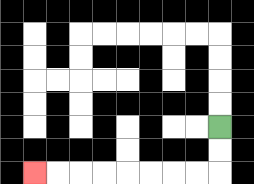{'start': '[9, 5]', 'end': '[1, 7]', 'path_directions': 'D,D,L,L,L,L,L,L,L,L', 'path_coordinates': '[[9, 5], [9, 6], [9, 7], [8, 7], [7, 7], [6, 7], [5, 7], [4, 7], [3, 7], [2, 7], [1, 7]]'}